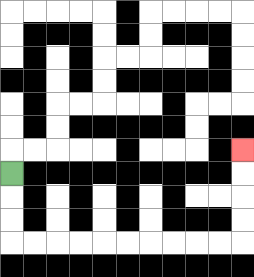{'start': '[0, 7]', 'end': '[10, 6]', 'path_directions': 'D,D,D,R,R,R,R,R,R,R,R,R,R,U,U,U,U', 'path_coordinates': '[[0, 7], [0, 8], [0, 9], [0, 10], [1, 10], [2, 10], [3, 10], [4, 10], [5, 10], [6, 10], [7, 10], [8, 10], [9, 10], [10, 10], [10, 9], [10, 8], [10, 7], [10, 6]]'}